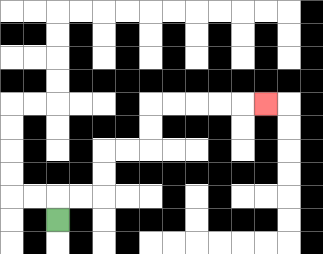{'start': '[2, 9]', 'end': '[11, 4]', 'path_directions': 'U,R,R,U,U,R,R,U,U,R,R,R,R,R', 'path_coordinates': '[[2, 9], [2, 8], [3, 8], [4, 8], [4, 7], [4, 6], [5, 6], [6, 6], [6, 5], [6, 4], [7, 4], [8, 4], [9, 4], [10, 4], [11, 4]]'}